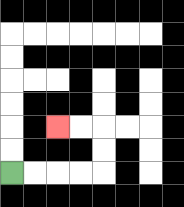{'start': '[0, 7]', 'end': '[2, 5]', 'path_directions': 'R,R,R,R,U,U,L,L', 'path_coordinates': '[[0, 7], [1, 7], [2, 7], [3, 7], [4, 7], [4, 6], [4, 5], [3, 5], [2, 5]]'}